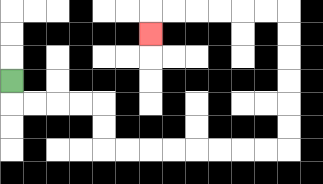{'start': '[0, 3]', 'end': '[6, 1]', 'path_directions': 'D,R,R,R,R,D,D,R,R,R,R,R,R,R,R,U,U,U,U,U,U,L,L,L,L,L,L,D', 'path_coordinates': '[[0, 3], [0, 4], [1, 4], [2, 4], [3, 4], [4, 4], [4, 5], [4, 6], [5, 6], [6, 6], [7, 6], [8, 6], [9, 6], [10, 6], [11, 6], [12, 6], [12, 5], [12, 4], [12, 3], [12, 2], [12, 1], [12, 0], [11, 0], [10, 0], [9, 0], [8, 0], [7, 0], [6, 0], [6, 1]]'}